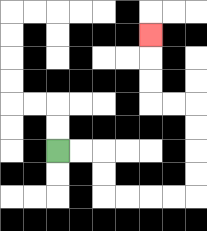{'start': '[2, 6]', 'end': '[6, 1]', 'path_directions': 'R,R,D,D,R,R,R,R,U,U,U,U,L,L,U,U,U', 'path_coordinates': '[[2, 6], [3, 6], [4, 6], [4, 7], [4, 8], [5, 8], [6, 8], [7, 8], [8, 8], [8, 7], [8, 6], [8, 5], [8, 4], [7, 4], [6, 4], [6, 3], [6, 2], [6, 1]]'}